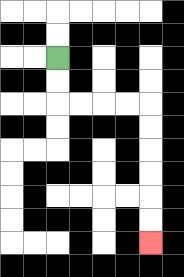{'start': '[2, 2]', 'end': '[6, 10]', 'path_directions': 'D,D,R,R,R,R,D,D,D,D,D,D', 'path_coordinates': '[[2, 2], [2, 3], [2, 4], [3, 4], [4, 4], [5, 4], [6, 4], [6, 5], [6, 6], [6, 7], [6, 8], [6, 9], [6, 10]]'}